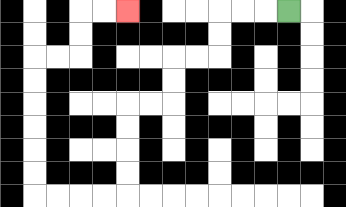{'start': '[12, 0]', 'end': '[5, 0]', 'path_directions': 'L,L,L,D,D,L,L,D,D,L,L,D,D,D,D,L,L,L,L,U,U,U,U,U,U,R,R,U,U,R,R', 'path_coordinates': '[[12, 0], [11, 0], [10, 0], [9, 0], [9, 1], [9, 2], [8, 2], [7, 2], [7, 3], [7, 4], [6, 4], [5, 4], [5, 5], [5, 6], [5, 7], [5, 8], [4, 8], [3, 8], [2, 8], [1, 8], [1, 7], [1, 6], [1, 5], [1, 4], [1, 3], [1, 2], [2, 2], [3, 2], [3, 1], [3, 0], [4, 0], [5, 0]]'}